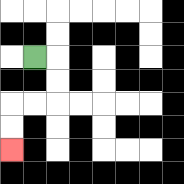{'start': '[1, 2]', 'end': '[0, 6]', 'path_directions': 'R,D,D,L,L,D,D', 'path_coordinates': '[[1, 2], [2, 2], [2, 3], [2, 4], [1, 4], [0, 4], [0, 5], [0, 6]]'}